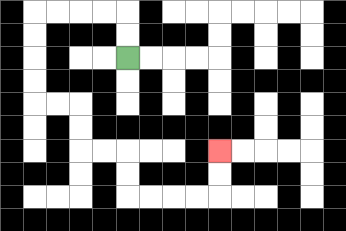{'start': '[5, 2]', 'end': '[9, 6]', 'path_directions': 'U,U,L,L,L,L,D,D,D,D,R,R,D,D,R,R,D,D,R,R,R,R,U,U', 'path_coordinates': '[[5, 2], [5, 1], [5, 0], [4, 0], [3, 0], [2, 0], [1, 0], [1, 1], [1, 2], [1, 3], [1, 4], [2, 4], [3, 4], [3, 5], [3, 6], [4, 6], [5, 6], [5, 7], [5, 8], [6, 8], [7, 8], [8, 8], [9, 8], [9, 7], [9, 6]]'}